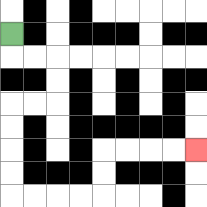{'start': '[0, 1]', 'end': '[8, 6]', 'path_directions': 'D,R,R,D,D,L,L,D,D,D,D,R,R,R,R,U,U,R,R,R,R', 'path_coordinates': '[[0, 1], [0, 2], [1, 2], [2, 2], [2, 3], [2, 4], [1, 4], [0, 4], [0, 5], [0, 6], [0, 7], [0, 8], [1, 8], [2, 8], [3, 8], [4, 8], [4, 7], [4, 6], [5, 6], [6, 6], [7, 6], [8, 6]]'}